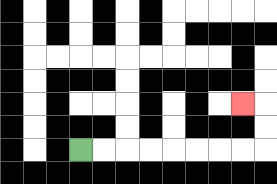{'start': '[3, 6]', 'end': '[10, 4]', 'path_directions': 'R,R,R,R,R,R,R,R,U,U,L', 'path_coordinates': '[[3, 6], [4, 6], [5, 6], [6, 6], [7, 6], [8, 6], [9, 6], [10, 6], [11, 6], [11, 5], [11, 4], [10, 4]]'}